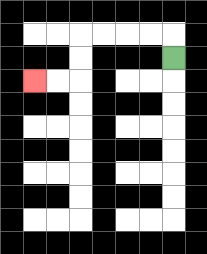{'start': '[7, 2]', 'end': '[1, 3]', 'path_directions': 'U,L,L,L,L,D,D,L,L', 'path_coordinates': '[[7, 2], [7, 1], [6, 1], [5, 1], [4, 1], [3, 1], [3, 2], [3, 3], [2, 3], [1, 3]]'}